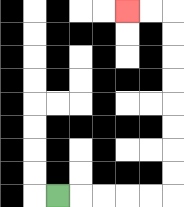{'start': '[2, 8]', 'end': '[5, 0]', 'path_directions': 'R,R,R,R,R,U,U,U,U,U,U,U,U,L,L', 'path_coordinates': '[[2, 8], [3, 8], [4, 8], [5, 8], [6, 8], [7, 8], [7, 7], [7, 6], [7, 5], [7, 4], [7, 3], [7, 2], [7, 1], [7, 0], [6, 0], [5, 0]]'}